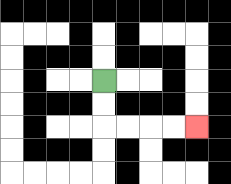{'start': '[4, 3]', 'end': '[8, 5]', 'path_directions': 'D,D,R,R,R,R', 'path_coordinates': '[[4, 3], [4, 4], [4, 5], [5, 5], [6, 5], [7, 5], [8, 5]]'}